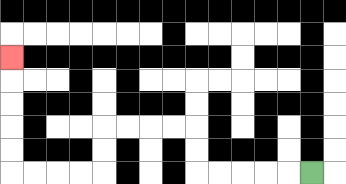{'start': '[13, 7]', 'end': '[0, 2]', 'path_directions': 'L,L,L,L,L,U,U,L,L,L,L,D,D,L,L,L,L,U,U,U,U,U', 'path_coordinates': '[[13, 7], [12, 7], [11, 7], [10, 7], [9, 7], [8, 7], [8, 6], [8, 5], [7, 5], [6, 5], [5, 5], [4, 5], [4, 6], [4, 7], [3, 7], [2, 7], [1, 7], [0, 7], [0, 6], [0, 5], [0, 4], [0, 3], [0, 2]]'}